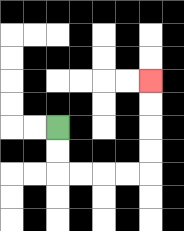{'start': '[2, 5]', 'end': '[6, 3]', 'path_directions': 'D,D,R,R,R,R,U,U,U,U', 'path_coordinates': '[[2, 5], [2, 6], [2, 7], [3, 7], [4, 7], [5, 7], [6, 7], [6, 6], [6, 5], [6, 4], [6, 3]]'}